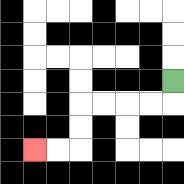{'start': '[7, 3]', 'end': '[1, 6]', 'path_directions': 'D,L,L,L,L,D,D,L,L', 'path_coordinates': '[[7, 3], [7, 4], [6, 4], [5, 4], [4, 4], [3, 4], [3, 5], [3, 6], [2, 6], [1, 6]]'}